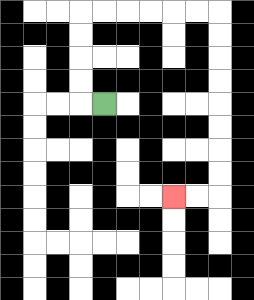{'start': '[4, 4]', 'end': '[7, 8]', 'path_directions': 'L,U,U,U,U,R,R,R,R,R,R,D,D,D,D,D,D,D,D,L,L', 'path_coordinates': '[[4, 4], [3, 4], [3, 3], [3, 2], [3, 1], [3, 0], [4, 0], [5, 0], [6, 0], [7, 0], [8, 0], [9, 0], [9, 1], [9, 2], [9, 3], [9, 4], [9, 5], [9, 6], [9, 7], [9, 8], [8, 8], [7, 8]]'}